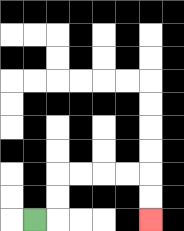{'start': '[1, 9]', 'end': '[6, 9]', 'path_directions': 'R,U,U,R,R,R,R,D,D', 'path_coordinates': '[[1, 9], [2, 9], [2, 8], [2, 7], [3, 7], [4, 7], [5, 7], [6, 7], [6, 8], [6, 9]]'}